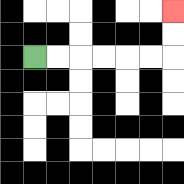{'start': '[1, 2]', 'end': '[7, 0]', 'path_directions': 'R,R,R,R,R,R,U,U', 'path_coordinates': '[[1, 2], [2, 2], [3, 2], [4, 2], [5, 2], [6, 2], [7, 2], [7, 1], [7, 0]]'}